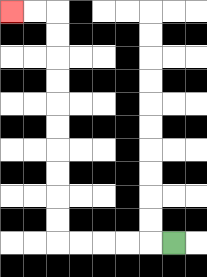{'start': '[7, 10]', 'end': '[0, 0]', 'path_directions': 'L,L,L,L,L,U,U,U,U,U,U,U,U,U,U,L,L', 'path_coordinates': '[[7, 10], [6, 10], [5, 10], [4, 10], [3, 10], [2, 10], [2, 9], [2, 8], [2, 7], [2, 6], [2, 5], [2, 4], [2, 3], [2, 2], [2, 1], [2, 0], [1, 0], [0, 0]]'}